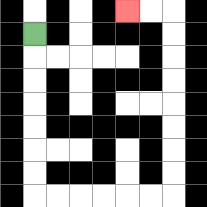{'start': '[1, 1]', 'end': '[5, 0]', 'path_directions': 'D,D,D,D,D,D,D,R,R,R,R,R,R,U,U,U,U,U,U,U,U,L,L', 'path_coordinates': '[[1, 1], [1, 2], [1, 3], [1, 4], [1, 5], [1, 6], [1, 7], [1, 8], [2, 8], [3, 8], [4, 8], [5, 8], [6, 8], [7, 8], [7, 7], [7, 6], [7, 5], [7, 4], [7, 3], [7, 2], [7, 1], [7, 0], [6, 0], [5, 0]]'}